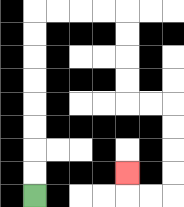{'start': '[1, 8]', 'end': '[5, 7]', 'path_directions': 'U,U,U,U,U,U,U,U,R,R,R,R,D,D,D,D,R,R,D,D,D,D,L,L,U', 'path_coordinates': '[[1, 8], [1, 7], [1, 6], [1, 5], [1, 4], [1, 3], [1, 2], [1, 1], [1, 0], [2, 0], [3, 0], [4, 0], [5, 0], [5, 1], [5, 2], [5, 3], [5, 4], [6, 4], [7, 4], [7, 5], [7, 6], [7, 7], [7, 8], [6, 8], [5, 8], [5, 7]]'}